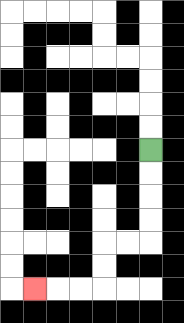{'start': '[6, 6]', 'end': '[1, 12]', 'path_directions': 'D,D,D,D,L,L,D,D,L,L,L', 'path_coordinates': '[[6, 6], [6, 7], [6, 8], [6, 9], [6, 10], [5, 10], [4, 10], [4, 11], [4, 12], [3, 12], [2, 12], [1, 12]]'}